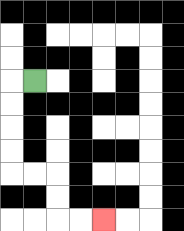{'start': '[1, 3]', 'end': '[4, 9]', 'path_directions': 'L,D,D,D,D,R,R,D,D,R,R', 'path_coordinates': '[[1, 3], [0, 3], [0, 4], [0, 5], [0, 6], [0, 7], [1, 7], [2, 7], [2, 8], [2, 9], [3, 9], [4, 9]]'}